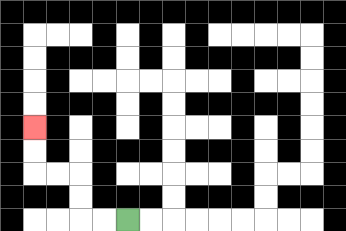{'start': '[5, 9]', 'end': '[1, 5]', 'path_directions': 'L,L,U,U,L,L,U,U', 'path_coordinates': '[[5, 9], [4, 9], [3, 9], [3, 8], [3, 7], [2, 7], [1, 7], [1, 6], [1, 5]]'}